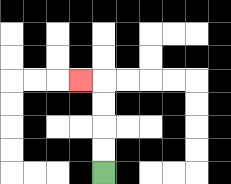{'start': '[4, 7]', 'end': '[3, 3]', 'path_directions': 'U,U,U,U,L', 'path_coordinates': '[[4, 7], [4, 6], [4, 5], [4, 4], [4, 3], [3, 3]]'}